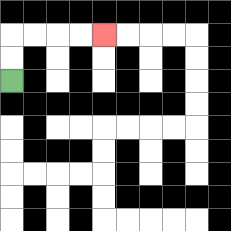{'start': '[0, 3]', 'end': '[4, 1]', 'path_directions': 'U,U,R,R,R,R', 'path_coordinates': '[[0, 3], [0, 2], [0, 1], [1, 1], [2, 1], [3, 1], [4, 1]]'}